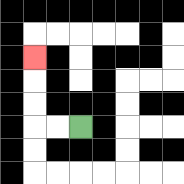{'start': '[3, 5]', 'end': '[1, 2]', 'path_directions': 'L,L,U,U,U', 'path_coordinates': '[[3, 5], [2, 5], [1, 5], [1, 4], [1, 3], [1, 2]]'}